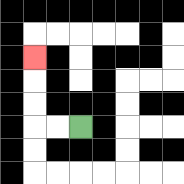{'start': '[3, 5]', 'end': '[1, 2]', 'path_directions': 'L,L,U,U,U', 'path_coordinates': '[[3, 5], [2, 5], [1, 5], [1, 4], [1, 3], [1, 2]]'}